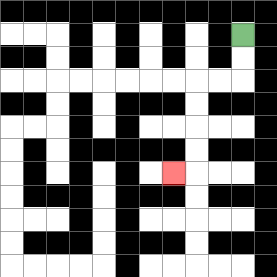{'start': '[10, 1]', 'end': '[7, 7]', 'path_directions': 'D,D,L,L,D,D,D,D,L', 'path_coordinates': '[[10, 1], [10, 2], [10, 3], [9, 3], [8, 3], [8, 4], [8, 5], [8, 6], [8, 7], [7, 7]]'}